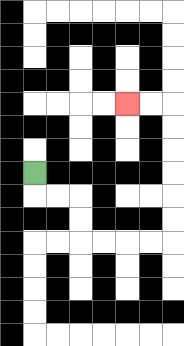{'start': '[1, 7]', 'end': '[5, 4]', 'path_directions': 'D,R,R,D,D,R,R,R,R,U,U,U,U,U,U,L,L', 'path_coordinates': '[[1, 7], [1, 8], [2, 8], [3, 8], [3, 9], [3, 10], [4, 10], [5, 10], [6, 10], [7, 10], [7, 9], [7, 8], [7, 7], [7, 6], [7, 5], [7, 4], [6, 4], [5, 4]]'}